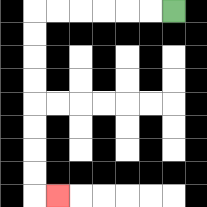{'start': '[7, 0]', 'end': '[2, 8]', 'path_directions': 'L,L,L,L,L,L,D,D,D,D,D,D,D,D,R', 'path_coordinates': '[[7, 0], [6, 0], [5, 0], [4, 0], [3, 0], [2, 0], [1, 0], [1, 1], [1, 2], [1, 3], [1, 4], [1, 5], [1, 6], [1, 7], [1, 8], [2, 8]]'}